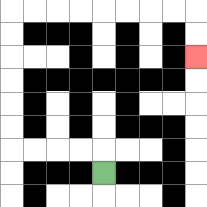{'start': '[4, 7]', 'end': '[8, 2]', 'path_directions': 'U,L,L,L,L,U,U,U,U,U,U,R,R,R,R,R,R,R,R,D,D', 'path_coordinates': '[[4, 7], [4, 6], [3, 6], [2, 6], [1, 6], [0, 6], [0, 5], [0, 4], [0, 3], [0, 2], [0, 1], [0, 0], [1, 0], [2, 0], [3, 0], [4, 0], [5, 0], [6, 0], [7, 0], [8, 0], [8, 1], [8, 2]]'}